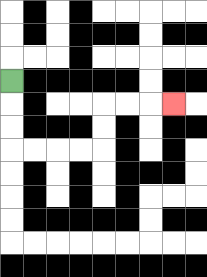{'start': '[0, 3]', 'end': '[7, 4]', 'path_directions': 'D,D,D,R,R,R,R,U,U,R,R,R', 'path_coordinates': '[[0, 3], [0, 4], [0, 5], [0, 6], [1, 6], [2, 6], [3, 6], [4, 6], [4, 5], [4, 4], [5, 4], [6, 4], [7, 4]]'}